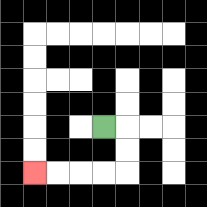{'start': '[4, 5]', 'end': '[1, 7]', 'path_directions': 'R,D,D,L,L,L,L', 'path_coordinates': '[[4, 5], [5, 5], [5, 6], [5, 7], [4, 7], [3, 7], [2, 7], [1, 7]]'}